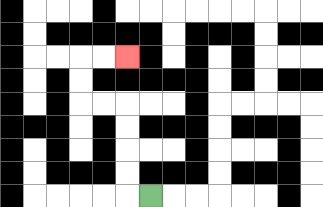{'start': '[6, 8]', 'end': '[5, 2]', 'path_directions': 'L,U,U,U,U,L,L,U,U,R,R', 'path_coordinates': '[[6, 8], [5, 8], [5, 7], [5, 6], [5, 5], [5, 4], [4, 4], [3, 4], [3, 3], [3, 2], [4, 2], [5, 2]]'}